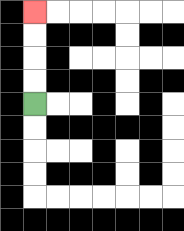{'start': '[1, 4]', 'end': '[1, 0]', 'path_directions': 'U,U,U,U', 'path_coordinates': '[[1, 4], [1, 3], [1, 2], [1, 1], [1, 0]]'}